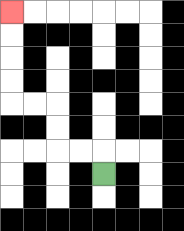{'start': '[4, 7]', 'end': '[0, 0]', 'path_directions': 'U,L,L,U,U,L,L,U,U,U,U', 'path_coordinates': '[[4, 7], [4, 6], [3, 6], [2, 6], [2, 5], [2, 4], [1, 4], [0, 4], [0, 3], [0, 2], [0, 1], [0, 0]]'}